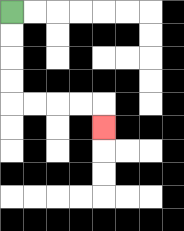{'start': '[0, 0]', 'end': '[4, 5]', 'path_directions': 'D,D,D,D,R,R,R,R,D', 'path_coordinates': '[[0, 0], [0, 1], [0, 2], [0, 3], [0, 4], [1, 4], [2, 4], [3, 4], [4, 4], [4, 5]]'}